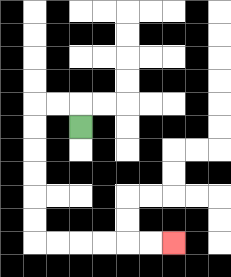{'start': '[3, 5]', 'end': '[7, 10]', 'path_directions': 'U,L,L,D,D,D,D,D,D,R,R,R,R,R,R', 'path_coordinates': '[[3, 5], [3, 4], [2, 4], [1, 4], [1, 5], [1, 6], [1, 7], [1, 8], [1, 9], [1, 10], [2, 10], [3, 10], [4, 10], [5, 10], [6, 10], [7, 10]]'}